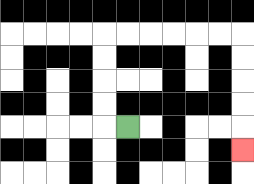{'start': '[5, 5]', 'end': '[10, 6]', 'path_directions': 'L,U,U,U,U,R,R,R,R,R,R,D,D,D,D,D', 'path_coordinates': '[[5, 5], [4, 5], [4, 4], [4, 3], [4, 2], [4, 1], [5, 1], [6, 1], [7, 1], [8, 1], [9, 1], [10, 1], [10, 2], [10, 3], [10, 4], [10, 5], [10, 6]]'}